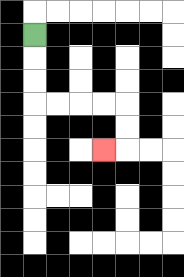{'start': '[1, 1]', 'end': '[4, 6]', 'path_directions': 'D,D,D,R,R,R,R,D,D,L', 'path_coordinates': '[[1, 1], [1, 2], [1, 3], [1, 4], [2, 4], [3, 4], [4, 4], [5, 4], [5, 5], [5, 6], [4, 6]]'}